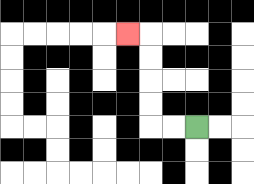{'start': '[8, 5]', 'end': '[5, 1]', 'path_directions': 'L,L,U,U,U,U,L', 'path_coordinates': '[[8, 5], [7, 5], [6, 5], [6, 4], [6, 3], [6, 2], [6, 1], [5, 1]]'}